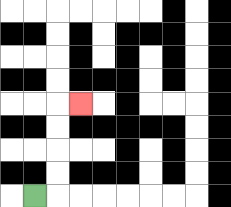{'start': '[1, 8]', 'end': '[3, 4]', 'path_directions': 'R,U,U,U,U,R', 'path_coordinates': '[[1, 8], [2, 8], [2, 7], [2, 6], [2, 5], [2, 4], [3, 4]]'}